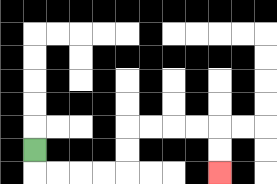{'start': '[1, 6]', 'end': '[9, 7]', 'path_directions': 'D,R,R,R,R,U,U,R,R,R,R,D,D', 'path_coordinates': '[[1, 6], [1, 7], [2, 7], [3, 7], [4, 7], [5, 7], [5, 6], [5, 5], [6, 5], [7, 5], [8, 5], [9, 5], [9, 6], [9, 7]]'}